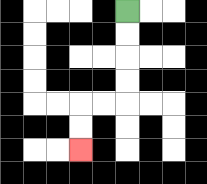{'start': '[5, 0]', 'end': '[3, 6]', 'path_directions': 'D,D,D,D,L,L,D,D', 'path_coordinates': '[[5, 0], [5, 1], [5, 2], [5, 3], [5, 4], [4, 4], [3, 4], [3, 5], [3, 6]]'}